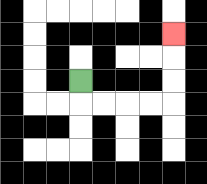{'start': '[3, 3]', 'end': '[7, 1]', 'path_directions': 'D,R,R,R,R,U,U,U', 'path_coordinates': '[[3, 3], [3, 4], [4, 4], [5, 4], [6, 4], [7, 4], [7, 3], [7, 2], [7, 1]]'}